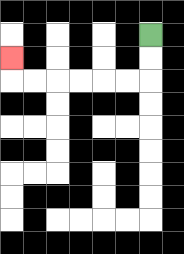{'start': '[6, 1]', 'end': '[0, 2]', 'path_directions': 'D,D,L,L,L,L,L,L,U', 'path_coordinates': '[[6, 1], [6, 2], [6, 3], [5, 3], [4, 3], [3, 3], [2, 3], [1, 3], [0, 3], [0, 2]]'}